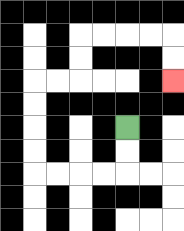{'start': '[5, 5]', 'end': '[7, 3]', 'path_directions': 'D,D,L,L,L,L,U,U,U,U,R,R,U,U,R,R,R,R,D,D', 'path_coordinates': '[[5, 5], [5, 6], [5, 7], [4, 7], [3, 7], [2, 7], [1, 7], [1, 6], [1, 5], [1, 4], [1, 3], [2, 3], [3, 3], [3, 2], [3, 1], [4, 1], [5, 1], [6, 1], [7, 1], [7, 2], [7, 3]]'}